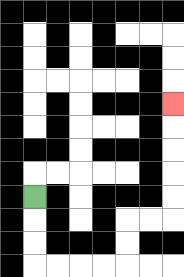{'start': '[1, 8]', 'end': '[7, 4]', 'path_directions': 'D,D,D,R,R,R,R,U,U,R,R,U,U,U,U,U', 'path_coordinates': '[[1, 8], [1, 9], [1, 10], [1, 11], [2, 11], [3, 11], [4, 11], [5, 11], [5, 10], [5, 9], [6, 9], [7, 9], [7, 8], [7, 7], [7, 6], [7, 5], [7, 4]]'}